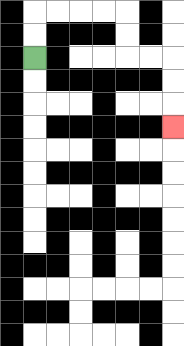{'start': '[1, 2]', 'end': '[7, 5]', 'path_directions': 'U,U,R,R,R,R,D,D,R,R,D,D,D', 'path_coordinates': '[[1, 2], [1, 1], [1, 0], [2, 0], [3, 0], [4, 0], [5, 0], [5, 1], [5, 2], [6, 2], [7, 2], [7, 3], [7, 4], [7, 5]]'}